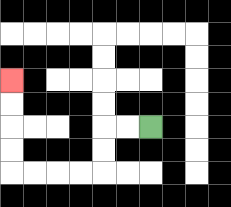{'start': '[6, 5]', 'end': '[0, 3]', 'path_directions': 'L,L,D,D,L,L,L,L,U,U,U,U', 'path_coordinates': '[[6, 5], [5, 5], [4, 5], [4, 6], [4, 7], [3, 7], [2, 7], [1, 7], [0, 7], [0, 6], [0, 5], [0, 4], [0, 3]]'}